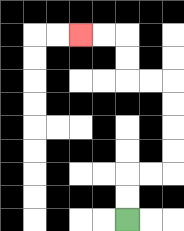{'start': '[5, 9]', 'end': '[3, 1]', 'path_directions': 'U,U,R,R,U,U,U,U,L,L,U,U,L,L', 'path_coordinates': '[[5, 9], [5, 8], [5, 7], [6, 7], [7, 7], [7, 6], [7, 5], [7, 4], [7, 3], [6, 3], [5, 3], [5, 2], [5, 1], [4, 1], [3, 1]]'}